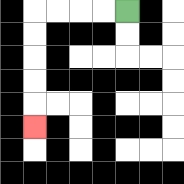{'start': '[5, 0]', 'end': '[1, 5]', 'path_directions': 'L,L,L,L,D,D,D,D,D', 'path_coordinates': '[[5, 0], [4, 0], [3, 0], [2, 0], [1, 0], [1, 1], [1, 2], [1, 3], [1, 4], [1, 5]]'}